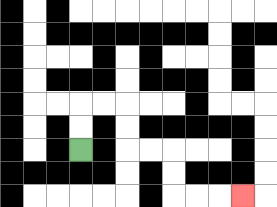{'start': '[3, 6]', 'end': '[10, 8]', 'path_directions': 'U,U,R,R,D,D,R,R,D,D,R,R,R', 'path_coordinates': '[[3, 6], [3, 5], [3, 4], [4, 4], [5, 4], [5, 5], [5, 6], [6, 6], [7, 6], [7, 7], [7, 8], [8, 8], [9, 8], [10, 8]]'}